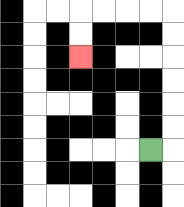{'start': '[6, 6]', 'end': '[3, 2]', 'path_directions': 'R,U,U,U,U,U,U,L,L,L,L,D,D', 'path_coordinates': '[[6, 6], [7, 6], [7, 5], [7, 4], [7, 3], [7, 2], [7, 1], [7, 0], [6, 0], [5, 0], [4, 0], [3, 0], [3, 1], [3, 2]]'}